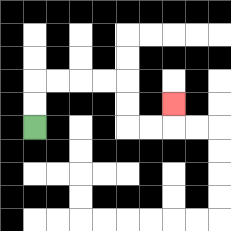{'start': '[1, 5]', 'end': '[7, 4]', 'path_directions': 'U,U,R,R,R,R,D,D,R,R,U', 'path_coordinates': '[[1, 5], [1, 4], [1, 3], [2, 3], [3, 3], [4, 3], [5, 3], [5, 4], [5, 5], [6, 5], [7, 5], [7, 4]]'}